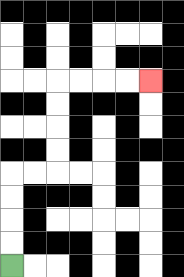{'start': '[0, 11]', 'end': '[6, 3]', 'path_directions': 'U,U,U,U,R,R,U,U,U,U,R,R,R,R', 'path_coordinates': '[[0, 11], [0, 10], [0, 9], [0, 8], [0, 7], [1, 7], [2, 7], [2, 6], [2, 5], [2, 4], [2, 3], [3, 3], [4, 3], [5, 3], [6, 3]]'}